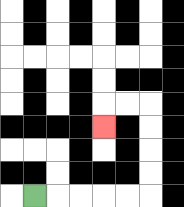{'start': '[1, 8]', 'end': '[4, 5]', 'path_directions': 'R,R,R,R,R,U,U,U,U,L,L,D', 'path_coordinates': '[[1, 8], [2, 8], [3, 8], [4, 8], [5, 8], [6, 8], [6, 7], [6, 6], [6, 5], [6, 4], [5, 4], [4, 4], [4, 5]]'}